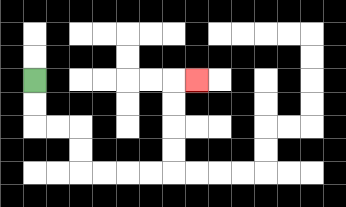{'start': '[1, 3]', 'end': '[8, 3]', 'path_directions': 'D,D,R,R,D,D,R,R,R,R,U,U,U,U,R', 'path_coordinates': '[[1, 3], [1, 4], [1, 5], [2, 5], [3, 5], [3, 6], [3, 7], [4, 7], [5, 7], [6, 7], [7, 7], [7, 6], [7, 5], [7, 4], [7, 3], [8, 3]]'}